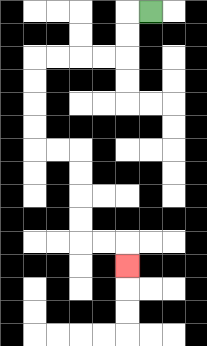{'start': '[6, 0]', 'end': '[5, 11]', 'path_directions': 'L,D,D,L,L,L,L,D,D,D,D,R,R,D,D,D,D,R,R,D', 'path_coordinates': '[[6, 0], [5, 0], [5, 1], [5, 2], [4, 2], [3, 2], [2, 2], [1, 2], [1, 3], [1, 4], [1, 5], [1, 6], [2, 6], [3, 6], [3, 7], [3, 8], [3, 9], [3, 10], [4, 10], [5, 10], [5, 11]]'}